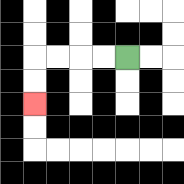{'start': '[5, 2]', 'end': '[1, 4]', 'path_directions': 'L,L,L,L,D,D', 'path_coordinates': '[[5, 2], [4, 2], [3, 2], [2, 2], [1, 2], [1, 3], [1, 4]]'}